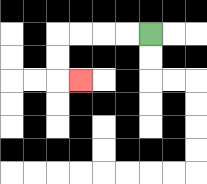{'start': '[6, 1]', 'end': '[3, 3]', 'path_directions': 'L,L,L,L,D,D,R', 'path_coordinates': '[[6, 1], [5, 1], [4, 1], [3, 1], [2, 1], [2, 2], [2, 3], [3, 3]]'}